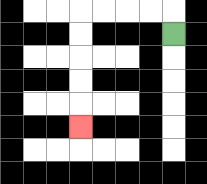{'start': '[7, 1]', 'end': '[3, 5]', 'path_directions': 'U,L,L,L,L,D,D,D,D,D', 'path_coordinates': '[[7, 1], [7, 0], [6, 0], [5, 0], [4, 0], [3, 0], [3, 1], [3, 2], [3, 3], [3, 4], [3, 5]]'}